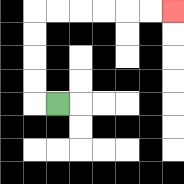{'start': '[2, 4]', 'end': '[7, 0]', 'path_directions': 'L,U,U,U,U,R,R,R,R,R,R', 'path_coordinates': '[[2, 4], [1, 4], [1, 3], [1, 2], [1, 1], [1, 0], [2, 0], [3, 0], [4, 0], [5, 0], [6, 0], [7, 0]]'}